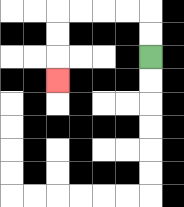{'start': '[6, 2]', 'end': '[2, 3]', 'path_directions': 'U,U,L,L,L,L,D,D,D', 'path_coordinates': '[[6, 2], [6, 1], [6, 0], [5, 0], [4, 0], [3, 0], [2, 0], [2, 1], [2, 2], [2, 3]]'}